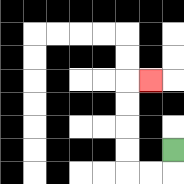{'start': '[7, 6]', 'end': '[6, 3]', 'path_directions': 'D,L,L,U,U,U,U,R', 'path_coordinates': '[[7, 6], [7, 7], [6, 7], [5, 7], [5, 6], [5, 5], [5, 4], [5, 3], [6, 3]]'}